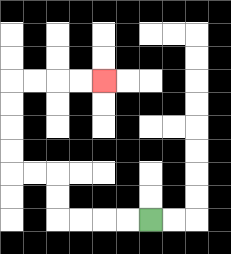{'start': '[6, 9]', 'end': '[4, 3]', 'path_directions': 'L,L,L,L,U,U,L,L,U,U,U,U,R,R,R,R', 'path_coordinates': '[[6, 9], [5, 9], [4, 9], [3, 9], [2, 9], [2, 8], [2, 7], [1, 7], [0, 7], [0, 6], [0, 5], [0, 4], [0, 3], [1, 3], [2, 3], [3, 3], [4, 3]]'}